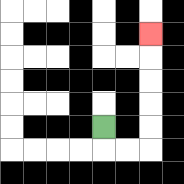{'start': '[4, 5]', 'end': '[6, 1]', 'path_directions': 'D,R,R,U,U,U,U,U', 'path_coordinates': '[[4, 5], [4, 6], [5, 6], [6, 6], [6, 5], [6, 4], [6, 3], [6, 2], [6, 1]]'}